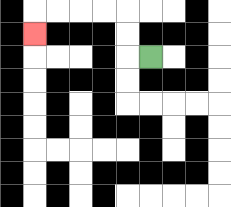{'start': '[6, 2]', 'end': '[1, 1]', 'path_directions': 'L,U,U,L,L,L,L,D', 'path_coordinates': '[[6, 2], [5, 2], [5, 1], [5, 0], [4, 0], [3, 0], [2, 0], [1, 0], [1, 1]]'}